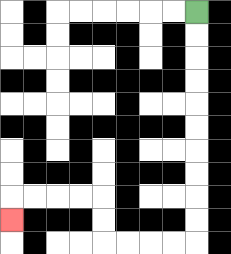{'start': '[8, 0]', 'end': '[0, 9]', 'path_directions': 'D,D,D,D,D,D,D,D,D,D,L,L,L,L,U,U,L,L,L,L,D', 'path_coordinates': '[[8, 0], [8, 1], [8, 2], [8, 3], [8, 4], [8, 5], [8, 6], [8, 7], [8, 8], [8, 9], [8, 10], [7, 10], [6, 10], [5, 10], [4, 10], [4, 9], [4, 8], [3, 8], [2, 8], [1, 8], [0, 8], [0, 9]]'}